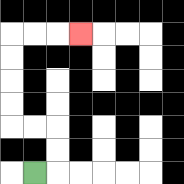{'start': '[1, 7]', 'end': '[3, 1]', 'path_directions': 'R,U,U,L,L,U,U,U,U,R,R,R', 'path_coordinates': '[[1, 7], [2, 7], [2, 6], [2, 5], [1, 5], [0, 5], [0, 4], [0, 3], [0, 2], [0, 1], [1, 1], [2, 1], [3, 1]]'}